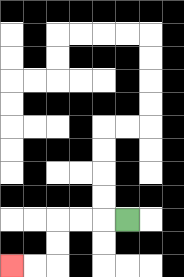{'start': '[5, 9]', 'end': '[0, 11]', 'path_directions': 'L,L,L,D,D,L,L', 'path_coordinates': '[[5, 9], [4, 9], [3, 9], [2, 9], [2, 10], [2, 11], [1, 11], [0, 11]]'}